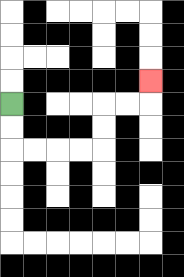{'start': '[0, 4]', 'end': '[6, 3]', 'path_directions': 'D,D,R,R,R,R,U,U,R,R,U', 'path_coordinates': '[[0, 4], [0, 5], [0, 6], [1, 6], [2, 6], [3, 6], [4, 6], [4, 5], [4, 4], [5, 4], [6, 4], [6, 3]]'}